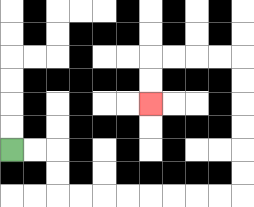{'start': '[0, 6]', 'end': '[6, 4]', 'path_directions': 'R,R,D,D,R,R,R,R,R,R,R,R,U,U,U,U,U,U,L,L,L,L,D,D', 'path_coordinates': '[[0, 6], [1, 6], [2, 6], [2, 7], [2, 8], [3, 8], [4, 8], [5, 8], [6, 8], [7, 8], [8, 8], [9, 8], [10, 8], [10, 7], [10, 6], [10, 5], [10, 4], [10, 3], [10, 2], [9, 2], [8, 2], [7, 2], [6, 2], [6, 3], [6, 4]]'}